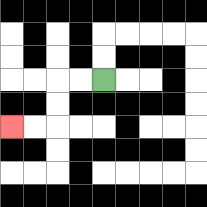{'start': '[4, 3]', 'end': '[0, 5]', 'path_directions': 'L,L,D,D,L,L', 'path_coordinates': '[[4, 3], [3, 3], [2, 3], [2, 4], [2, 5], [1, 5], [0, 5]]'}